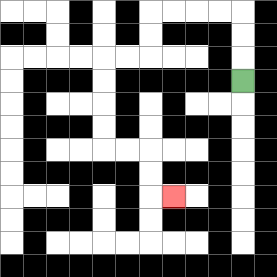{'start': '[10, 3]', 'end': '[7, 8]', 'path_directions': 'U,U,U,L,L,L,L,D,D,L,L,D,D,D,D,R,R,D,D,R', 'path_coordinates': '[[10, 3], [10, 2], [10, 1], [10, 0], [9, 0], [8, 0], [7, 0], [6, 0], [6, 1], [6, 2], [5, 2], [4, 2], [4, 3], [4, 4], [4, 5], [4, 6], [5, 6], [6, 6], [6, 7], [6, 8], [7, 8]]'}